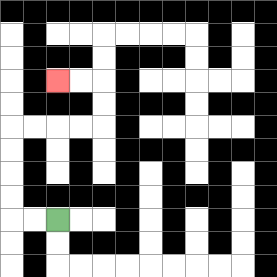{'start': '[2, 9]', 'end': '[2, 3]', 'path_directions': 'L,L,U,U,U,U,R,R,R,R,U,U,L,L', 'path_coordinates': '[[2, 9], [1, 9], [0, 9], [0, 8], [0, 7], [0, 6], [0, 5], [1, 5], [2, 5], [3, 5], [4, 5], [4, 4], [4, 3], [3, 3], [2, 3]]'}